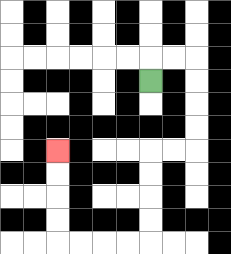{'start': '[6, 3]', 'end': '[2, 6]', 'path_directions': 'U,R,R,D,D,D,D,L,L,D,D,D,D,L,L,L,L,U,U,U,U', 'path_coordinates': '[[6, 3], [6, 2], [7, 2], [8, 2], [8, 3], [8, 4], [8, 5], [8, 6], [7, 6], [6, 6], [6, 7], [6, 8], [6, 9], [6, 10], [5, 10], [4, 10], [3, 10], [2, 10], [2, 9], [2, 8], [2, 7], [2, 6]]'}